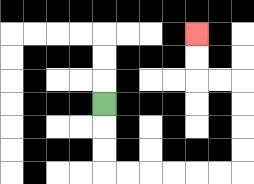{'start': '[4, 4]', 'end': '[8, 1]', 'path_directions': 'D,D,D,R,R,R,R,R,R,U,U,U,U,L,L,U,U', 'path_coordinates': '[[4, 4], [4, 5], [4, 6], [4, 7], [5, 7], [6, 7], [7, 7], [8, 7], [9, 7], [10, 7], [10, 6], [10, 5], [10, 4], [10, 3], [9, 3], [8, 3], [8, 2], [8, 1]]'}